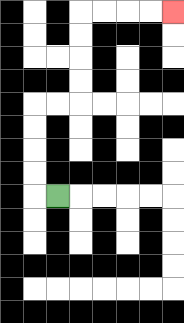{'start': '[2, 8]', 'end': '[7, 0]', 'path_directions': 'L,U,U,U,U,R,R,U,U,U,U,R,R,R,R', 'path_coordinates': '[[2, 8], [1, 8], [1, 7], [1, 6], [1, 5], [1, 4], [2, 4], [3, 4], [3, 3], [3, 2], [3, 1], [3, 0], [4, 0], [5, 0], [6, 0], [7, 0]]'}